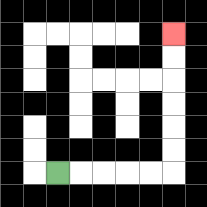{'start': '[2, 7]', 'end': '[7, 1]', 'path_directions': 'R,R,R,R,R,U,U,U,U,U,U', 'path_coordinates': '[[2, 7], [3, 7], [4, 7], [5, 7], [6, 7], [7, 7], [7, 6], [7, 5], [7, 4], [7, 3], [7, 2], [7, 1]]'}